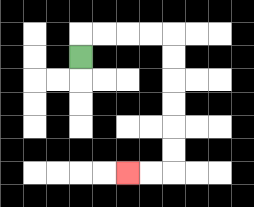{'start': '[3, 2]', 'end': '[5, 7]', 'path_directions': 'U,R,R,R,R,D,D,D,D,D,D,L,L', 'path_coordinates': '[[3, 2], [3, 1], [4, 1], [5, 1], [6, 1], [7, 1], [7, 2], [7, 3], [7, 4], [7, 5], [7, 6], [7, 7], [6, 7], [5, 7]]'}